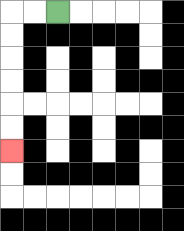{'start': '[2, 0]', 'end': '[0, 6]', 'path_directions': 'L,L,D,D,D,D,D,D', 'path_coordinates': '[[2, 0], [1, 0], [0, 0], [0, 1], [0, 2], [0, 3], [0, 4], [0, 5], [0, 6]]'}